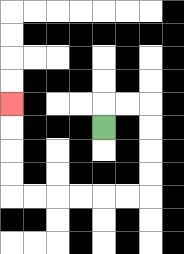{'start': '[4, 5]', 'end': '[0, 4]', 'path_directions': 'U,R,R,D,D,D,D,L,L,L,L,L,L,U,U,U,U', 'path_coordinates': '[[4, 5], [4, 4], [5, 4], [6, 4], [6, 5], [6, 6], [6, 7], [6, 8], [5, 8], [4, 8], [3, 8], [2, 8], [1, 8], [0, 8], [0, 7], [0, 6], [0, 5], [0, 4]]'}